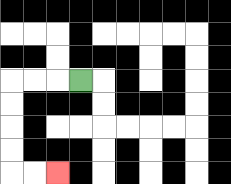{'start': '[3, 3]', 'end': '[2, 7]', 'path_directions': 'L,L,L,D,D,D,D,R,R', 'path_coordinates': '[[3, 3], [2, 3], [1, 3], [0, 3], [0, 4], [0, 5], [0, 6], [0, 7], [1, 7], [2, 7]]'}